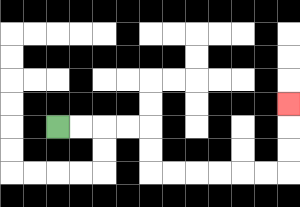{'start': '[2, 5]', 'end': '[12, 4]', 'path_directions': 'R,R,R,R,D,D,R,R,R,R,R,R,U,U,U', 'path_coordinates': '[[2, 5], [3, 5], [4, 5], [5, 5], [6, 5], [6, 6], [6, 7], [7, 7], [8, 7], [9, 7], [10, 7], [11, 7], [12, 7], [12, 6], [12, 5], [12, 4]]'}